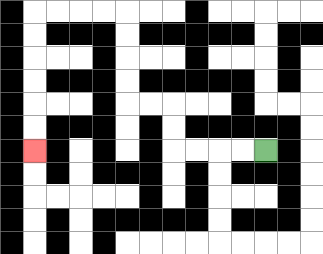{'start': '[11, 6]', 'end': '[1, 6]', 'path_directions': 'L,L,L,L,U,U,L,L,U,U,U,U,L,L,L,L,D,D,D,D,D,D', 'path_coordinates': '[[11, 6], [10, 6], [9, 6], [8, 6], [7, 6], [7, 5], [7, 4], [6, 4], [5, 4], [5, 3], [5, 2], [5, 1], [5, 0], [4, 0], [3, 0], [2, 0], [1, 0], [1, 1], [1, 2], [1, 3], [1, 4], [1, 5], [1, 6]]'}